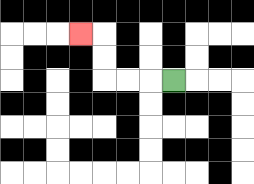{'start': '[7, 3]', 'end': '[3, 1]', 'path_directions': 'L,L,L,U,U,L', 'path_coordinates': '[[7, 3], [6, 3], [5, 3], [4, 3], [4, 2], [4, 1], [3, 1]]'}